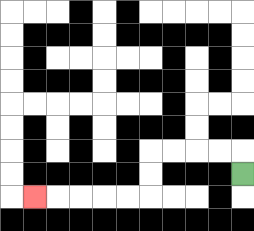{'start': '[10, 7]', 'end': '[1, 8]', 'path_directions': 'U,L,L,L,L,D,D,L,L,L,L,L', 'path_coordinates': '[[10, 7], [10, 6], [9, 6], [8, 6], [7, 6], [6, 6], [6, 7], [6, 8], [5, 8], [4, 8], [3, 8], [2, 8], [1, 8]]'}